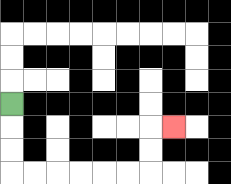{'start': '[0, 4]', 'end': '[7, 5]', 'path_directions': 'D,D,D,R,R,R,R,R,R,U,U,R', 'path_coordinates': '[[0, 4], [0, 5], [0, 6], [0, 7], [1, 7], [2, 7], [3, 7], [4, 7], [5, 7], [6, 7], [6, 6], [6, 5], [7, 5]]'}